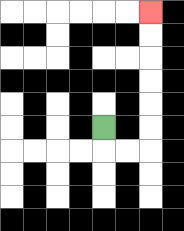{'start': '[4, 5]', 'end': '[6, 0]', 'path_directions': 'D,R,R,U,U,U,U,U,U', 'path_coordinates': '[[4, 5], [4, 6], [5, 6], [6, 6], [6, 5], [6, 4], [6, 3], [6, 2], [6, 1], [6, 0]]'}